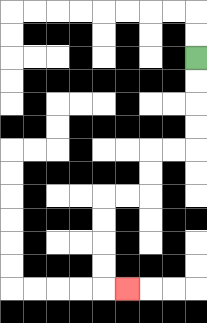{'start': '[8, 2]', 'end': '[5, 12]', 'path_directions': 'D,D,D,D,L,L,D,D,L,L,D,D,D,D,R', 'path_coordinates': '[[8, 2], [8, 3], [8, 4], [8, 5], [8, 6], [7, 6], [6, 6], [6, 7], [6, 8], [5, 8], [4, 8], [4, 9], [4, 10], [4, 11], [4, 12], [5, 12]]'}